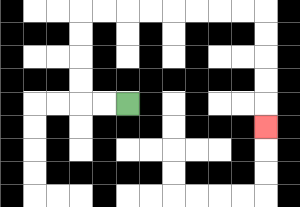{'start': '[5, 4]', 'end': '[11, 5]', 'path_directions': 'L,L,U,U,U,U,R,R,R,R,R,R,R,R,D,D,D,D,D', 'path_coordinates': '[[5, 4], [4, 4], [3, 4], [3, 3], [3, 2], [3, 1], [3, 0], [4, 0], [5, 0], [6, 0], [7, 0], [8, 0], [9, 0], [10, 0], [11, 0], [11, 1], [11, 2], [11, 3], [11, 4], [11, 5]]'}